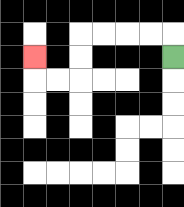{'start': '[7, 2]', 'end': '[1, 2]', 'path_directions': 'U,L,L,L,L,D,D,L,L,U', 'path_coordinates': '[[7, 2], [7, 1], [6, 1], [5, 1], [4, 1], [3, 1], [3, 2], [3, 3], [2, 3], [1, 3], [1, 2]]'}